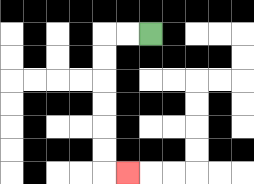{'start': '[6, 1]', 'end': '[5, 7]', 'path_directions': 'L,L,D,D,D,D,D,D,R', 'path_coordinates': '[[6, 1], [5, 1], [4, 1], [4, 2], [4, 3], [4, 4], [4, 5], [4, 6], [4, 7], [5, 7]]'}